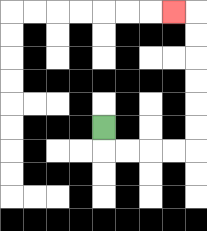{'start': '[4, 5]', 'end': '[7, 0]', 'path_directions': 'D,R,R,R,R,U,U,U,U,U,U,L', 'path_coordinates': '[[4, 5], [4, 6], [5, 6], [6, 6], [7, 6], [8, 6], [8, 5], [8, 4], [8, 3], [8, 2], [8, 1], [8, 0], [7, 0]]'}